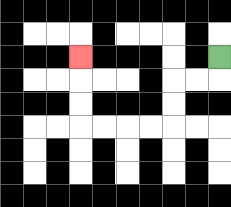{'start': '[9, 2]', 'end': '[3, 2]', 'path_directions': 'D,L,L,D,D,L,L,L,L,U,U,U', 'path_coordinates': '[[9, 2], [9, 3], [8, 3], [7, 3], [7, 4], [7, 5], [6, 5], [5, 5], [4, 5], [3, 5], [3, 4], [3, 3], [3, 2]]'}